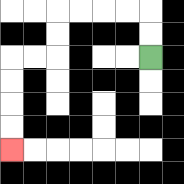{'start': '[6, 2]', 'end': '[0, 6]', 'path_directions': 'U,U,L,L,L,L,D,D,L,L,D,D,D,D', 'path_coordinates': '[[6, 2], [6, 1], [6, 0], [5, 0], [4, 0], [3, 0], [2, 0], [2, 1], [2, 2], [1, 2], [0, 2], [0, 3], [0, 4], [0, 5], [0, 6]]'}